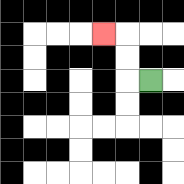{'start': '[6, 3]', 'end': '[4, 1]', 'path_directions': 'L,U,U,L', 'path_coordinates': '[[6, 3], [5, 3], [5, 2], [5, 1], [4, 1]]'}